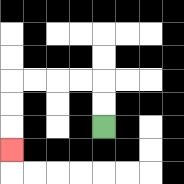{'start': '[4, 5]', 'end': '[0, 6]', 'path_directions': 'U,U,L,L,L,L,D,D,D', 'path_coordinates': '[[4, 5], [4, 4], [4, 3], [3, 3], [2, 3], [1, 3], [0, 3], [0, 4], [0, 5], [0, 6]]'}